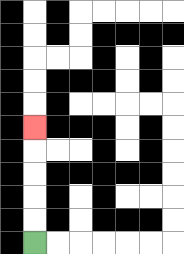{'start': '[1, 10]', 'end': '[1, 5]', 'path_directions': 'U,U,U,U,U', 'path_coordinates': '[[1, 10], [1, 9], [1, 8], [1, 7], [1, 6], [1, 5]]'}